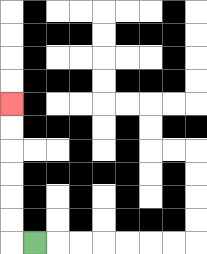{'start': '[1, 10]', 'end': '[0, 4]', 'path_directions': 'L,U,U,U,U,U,U', 'path_coordinates': '[[1, 10], [0, 10], [0, 9], [0, 8], [0, 7], [0, 6], [0, 5], [0, 4]]'}